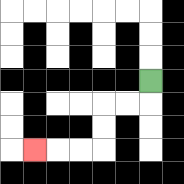{'start': '[6, 3]', 'end': '[1, 6]', 'path_directions': 'D,L,L,D,D,L,L,L', 'path_coordinates': '[[6, 3], [6, 4], [5, 4], [4, 4], [4, 5], [4, 6], [3, 6], [2, 6], [1, 6]]'}